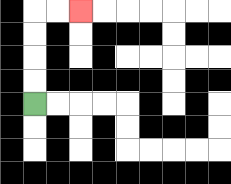{'start': '[1, 4]', 'end': '[3, 0]', 'path_directions': 'U,U,U,U,R,R', 'path_coordinates': '[[1, 4], [1, 3], [1, 2], [1, 1], [1, 0], [2, 0], [3, 0]]'}